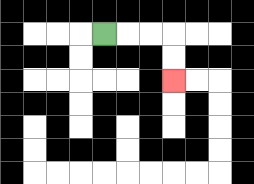{'start': '[4, 1]', 'end': '[7, 3]', 'path_directions': 'R,R,R,D,D', 'path_coordinates': '[[4, 1], [5, 1], [6, 1], [7, 1], [7, 2], [7, 3]]'}